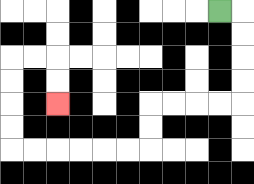{'start': '[9, 0]', 'end': '[2, 4]', 'path_directions': 'R,D,D,D,D,L,L,L,L,D,D,L,L,L,L,L,L,U,U,U,U,R,R,D,D', 'path_coordinates': '[[9, 0], [10, 0], [10, 1], [10, 2], [10, 3], [10, 4], [9, 4], [8, 4], [7, 4], [6, 4], [6, 5], [6, 6], [5, 6], [4, 6], [3, 6], [2, 6], [1, 6], [0, 6], [0, 5], [0, 4], [0, 3], [0, 2], [1, 2], [2, 2], [2, 3], [2, 4]]'}